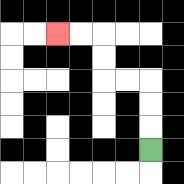{'start': '[6, 6]', 'end': '[2, 1]', 'path_directions': 'U,U,U,L,L,U,U,L,L', 'path_coordinates': '[[6, 6], [6, 5], [6, 4], [6, 3], [5, 3], [4, 3], [4, 2], [4, 1], [3, 1], [2, 1]]'}